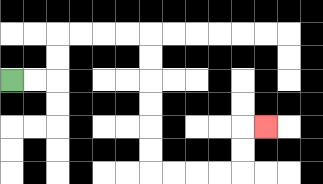{'start': '[0, 3]', 'end': '[11, 5]', 'path_directions': 'R,R,U,U,R,R,R,R,D,D,D,D,D,D,R,R,R,R,U,U,R', 'path_coordinates': '[[0, 3], [1, 3], [2, 3], [2, 2], [2, 1], [3, 1], [4, 1], [5, 1], [6, 1], [6, 2], [6, 3], [6, 4], [6, 5], [6, 6], [6, 7], [7, 7], [8, 7], [9, 7], [10, 7], [10, 6], [10, 5], [11, 5]]'}